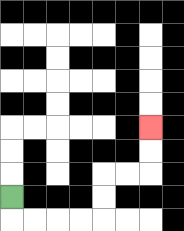{'start': '[0, 8]', 'end': '[6, 5]', 'path_directions': 'D,R,R,R,R,U,U,R,R,U,U', 'path_coordinates': '[[0, 8], [0, 9], [1, 9], [2, 9], [3, 9], [4, 9], [4, 8], [4, 7], [5, 7], [6, 7], [6, 6], [6, 5]]'}